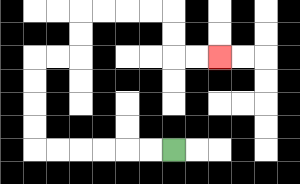{'start': '[7, 6]', 'end': '[9, 2]', 'path_directions': 'L,L,L,L,L,L,U,U,U,U,R,R,U,U,R,R,R,R,D,D,R,R', 'path_coordinates': '[[7, 6], [6, 6], [5, 6], [4, 6], [3, 6], [2, 6], [1, 6], [1, 5], [1, 4], [1, 3], [1, 2], [2, 2], [3, 2], [3, 1], [3, 0], [4, 0], [5, 0], [6, 0], [7, 0], [7, 1], [7, 2], [8, 2], [9, 2]]'}